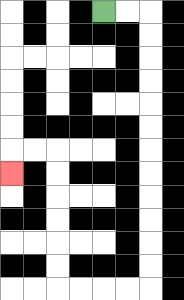{'start': '[4, 0]', 'end': '[0, 7]', 'path_directions': 'R,R,D,D,D,D,D,D,D,D,D,D,D,D,L,L,L,L,U,U,U,U,U,U,L,L,D', 'path_coordinates': '[[4, 0], [5, 0], [6, 0], [6, 1], [6, 2], [6, 3], [6, 4], [6, 5], [6, 6], [6, 7], [6, 8], [6, 9], [6, 10], [6, 11], [6, 12], [5, 12], [4, 12], [3, 12], [2, 12], [2, 11], [2, 10], [2, 9], [2, 8], [2, 7], [2, 6], [1, 6], [0, 6], [0, 7]]'}